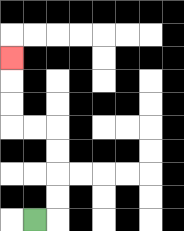{'start': '[1, 9]', 'end': '[0, 2]', 'path_directions': 'R,U,U,U,U,L,L,U,U,U', 'path_coordinates': '[[1, 9], [2, 9], [2, 8], [2, 7], [2, 6], [2, 5], [1, 5], [0, 5], [0, 4], [0, 3], [0, 2]]'}